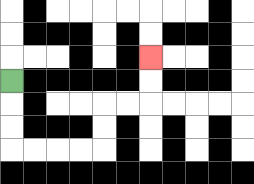{'start': '[0, 3]', 'end': '[6, 2]', 'path_directions': 'D,D,D,R,R,R,R,U,U,R,R,U,U', 'path_coordinates': '[[0, 3], [0, 4], [0, 5], [0, 6], [1, 6], [2, 6], [3, 6], [4, 6], [4, 5], [4, 4], [5, 4], [6, 4], [6, 3], [6, 2]]'}